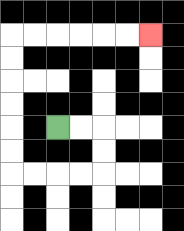{'start': '[2, 5]', 'end': '[6, 1]', 'path_directions': 'R,R,D,D,L,L,L,L,U,U,U,U,U,U,R,R,R,R,R,R', 'path_coordinates': '[[2, 5], [3, 5], [4, 5], [4, 6], [4, 7], [3, 7], [2, 7], [1, 7], [0, 7], [0, 6], [0, 5], [0, 4], [0, 3], [0, 2], [0, 1], [1, 1], [2, 1], [3, 1], [4, 1], [5, 1], [6, 1]]'}